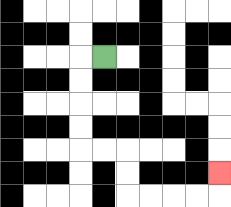{'start': '[4, 2]', 'end': '[9, 7]', 'path_directions': 'L,D,D,D,D,R,R,D,D,R,R,R,R,U', 'path_coordinates': '[[4, 2], [3, 2], [3, 3], [3, 4], [3, 5], [3, 6], [4, 6], [5, 6], [5, 7], [5, 8], [6, 8], [7, 8], [8, 8], [9, 8], [9, 7]]'}